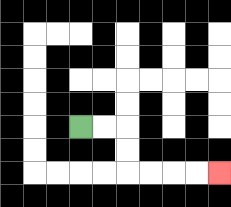{'start': '[3, 5]', 'end': '[9, 7]', 'path_directions': 'R,R,D,D,R,R,R,R', 'path_coordinates': '[[3, 5], [4, 5], [5, 5], [5, 6], [5, 7], [6, 7], [7, 7], [8, 7], [9, 7]]'}